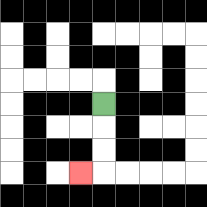{'start': '[4, 4]', 'end': '[3, 7]', 'path_directions': 'D,D,D,L', 'path_coordinates': '[[4, 4], [4, 5], [4, 6], [4, 7], [3, 7]]'}